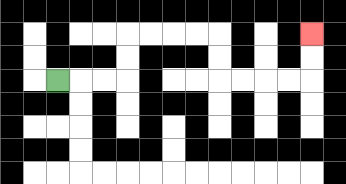{'start': '[2, 3]', 'end': '[13, 1]', 'path_directions': 'R,R,R,U,U,R,R,R,R,D,D,R,R,R,R,U,U', 'path_coordinates': '[[2, 3], [3, 3], [4, 3], [5, 3], [5, 2], [5, 1], [6, 1], [7, 1], [8, 1], [9, 1], [9, 2], [9, 3], [10, 3], [11, 3], [12, 3], [13, 3], [13, 2], [13, 1]]'}